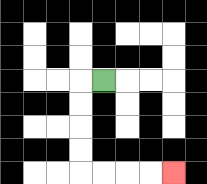{'start': '[4, 3]', 'end': '[7, 7]', 'path_directions': 'L,D,D,D,D,R,R,R,R', 'path_coordinates': '[[4, 3], [3, 3], [3, 4], [3, 5], [3, 6], [3, 7], [4, 7], [5, 7], [6, 7], [7, 7]]'}